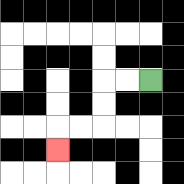{'start': '[6, 3]', 'end': '[2, 6]', 'path_directions': 'L,L,D,D,L,L,D', 'path_coordinates': '[[6, 3], [5, 3], [4, 3], [4, 4], [4, 5], [3, 5], [2, 5], [2, 6]]'}